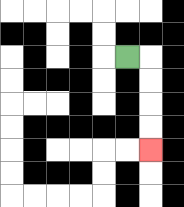{'start': '[5, 2]', 'end': '[6, 6]', 'path_directions': 'R,D,D,D,D', 'path_coordinates': '[[5, 2], [6, 2], [6, 3], [6, 4], [6, 5], [6, 6]]'}